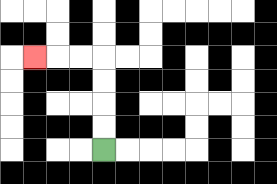{'start': '[4, 6]', 'end': '[1, 2]', 'path_directions': 'U,U,U,U,L,L,L', 'path_coordinates': '[[4, 6], [4, 5], [4, 4], [4, 3], [4, 2], [3, 2], [2, 2], [1, 2]]'}